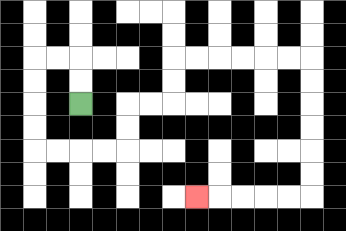{'start': '[3, 4]', 'end': '[8, 8]', 'path_directions': 'U,U,L,L,D,D,D,D,R,R,R,R,U,U,R,R,U,U,R,R,R,R,R,R,D,D,D,D,D,D,L,L,L,L,L', 'path_coordinates': '[[3, 4], [3, 3], [3, 2], [2, 2], [1, 2], [1, 3], [1, 4], [1, 5], [1, 6], [2, 6], [3, 6], [4, 6], [5, 6], [5, 5], [5, 4], [6, 4], [7, 4], [7, 3], [7, 2], [8, 2], [9, 2], [10, 2], [11, 2], [12, 2], [13, 2], [13, 3], [13, 4], [13, 5], [13, 6], [13, 7], [13, 8], [12, 8], [11, 8], [10, 8], [9, 8], [8, 8]]'}